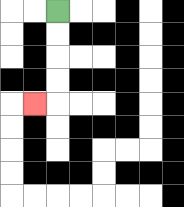{'start': '[2, 0]', 'end': '[1, 4]', 'path_directions': 'D,D,D,D,L', 'path_coordinates': '[[2, 0], [2, 1], [2, 2], [2, 3], [2, 4], [1, 4]]'}